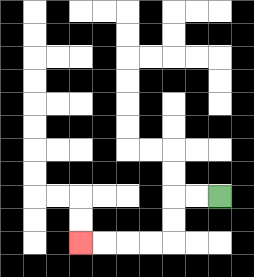{'start': '[9, 8]', 'end': '[3, 10]', 'path_directions': 'L,L,D,D,L,L,L,L', 'path_coordinates': '[[9, 8], [8, 8], [7, 8], [7, 9], [7, 10], [6, 10], [5, 10], [4, 10], [3, 10]]'}